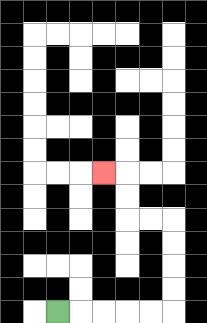{'start': '[2, 13]', 'end': '[4, 7]', 'path_directions': 'R,R,R,R,R,U,U,U,U,L,L,U,U,L', 'path_coordinates': '[[2, 13], [3, 13], [4, 13], [5, 13], [6, 13], [7, 13], [7, 12], [7, 11], [7, 10], [7, 9], [6, 9], [5, 9], [5, 8], [5, 7], [4, 7]]'}